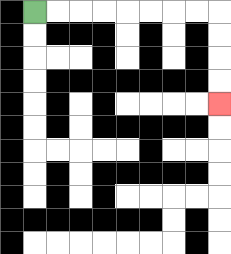{'start': '[1, 0]', 'end': '[9, 4]', 'path_directions': 'R,R,R,R,R,R,R,R,D,D,D,D', 'path_coordinates': '[[1, 0], [2, 0], [3, 0], [4, 0], [5, 0], [6, 0], [7, 0], [8, 0], [9, 0], [9, 1], [9, 2], [9, 3], [9, 4]]'}